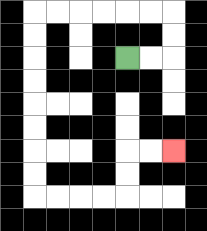{'start': '[5, 2]', 'end': '[7, 6]', 'path_directions': 'R,R,U,U,L,L,L,L,L,L,D,D,D,D,D,D,D,D,R,R,R,R,U,U,R,R', 'path_coordinates': '[[5, 2], [6, 2], [7, 2], [7, 1], [7, 0], [6, 0], [5, 0], [4, 0], [3, 0], [2, 0], [1, 0], [1, 1], [1, 2], [1, 3], [1, 4], [1, 5], [1, 6], [1, 7], [1, 8], [2, 8], [3, 8], [4, 8], [5, 8], [5, 7], [5, 6], [6, 6], [7, 6]]'}